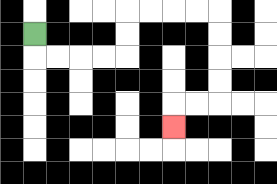{'start': '[1, 1]', 'end': '[7, 5]', 'path_directions': 'D,R,R,R,R,U,U,R,R,R,R,D,D,D,D,L,L,D', 'path_coordinates': '[[1, 1], [1, 2], [2, 2], [3, 2], [4, 2], [5, 2], [5, 1], [5, 0], [6, 0], [7, 0], [8, 0], [9, 0], [9, 1], [9, 2], [9, 3], [9, 4], [8, 4], [7, 4], [7, 5]]'}